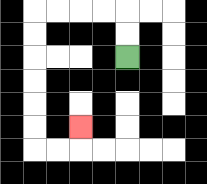{'start': '[5, 2]', 'end': '[3, 5]', 'path_directions': 'U,U,L,L,L,L,D,D,D,D,D,D,R,R,U', 'path_coordinates': '[[5, 2], [5, 1], [5, 0], [4, 0], [3, 0], [2, 0], [1, 0], [1, 1], [1, 2], [1, 3], [1, 4], [1, 5], [1, 6], [2, 6], [3, 6], [3, 5]]'}